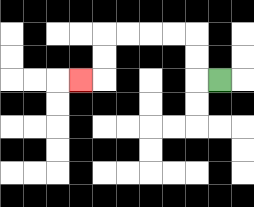{'start': '[9, 3]', 'end': '[3, 3]', 'path_directions': 'L,U,U,L,L,L,L,D,D,L', 'path_coordinates': '[[9, 3], [8, 3], [8, 2], [8, 1], [7, 1], [6, 1], [5, 1], [4, 1], [4, 2], [4, 3], [3, 3]]'}